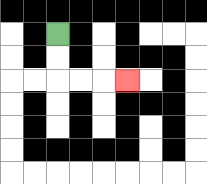{'start': '[2, 1]', 'end': '[5, 3]', 'path_directions': 'D,D,R,R,R', 'path_coordinates': '[[2, 1], [2, 2], [2, 3], [3, 3], [4, 3], [5, 3]]'}